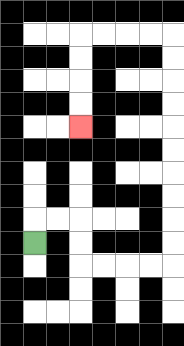{'start': '[1, 10]', 'end': '[3, 5]', 'path_directions': 'U,R,R,D,D,R,R,R,R,U,U,U,U,U,U,U,U,U,U,L,L,L,L,D,D,D,D', 'path_coordinates': '[[1, 10], [1, 9], [2, 9], [3, 9], [3, 10], [3, 11], [4, 11], [5, 11], [6, 11], [7, 11], [7, 10], [7, 9], [7, 8], [7, 7], [7, 6], [7, 5], [7, 4], [7, 3], [7, 2], [7, 1], [6, 1], [5, 1], [4, 1], [3, 1], [3, 2], [3, 3], [3, 4], [3, 5]]'}